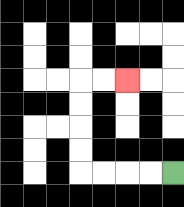{'start': '[7, 7]', 'end': '[5, 3]', 'path_directions': 'L,L,L,L,U,U,U,U,R,R', 'path_coordinates': '[[7, 7], [6, 7], [5, 7], [4, 7], [3, 7], [3, 6], [3, 5], [3, 4], [3, 3], [4, 3], [5, 3]]'}